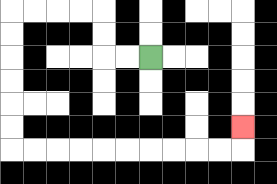{'start': '[6, 2]', 'end': '[10, 5]', 'path_directions': 'L,L,U,U,L,L,L,L,D,D,D,D,D,D,R,R,R,R,R,R,R,R,R,R,U', 'path_coordinates': '[[6, 2], [5, 2], [4, 2], [4, 1], [4, 0], [3, 0], [2, 0], [1, 0], [0, 0], [0, 1], [0, 2], [0, 3], [0, 4], [0, 5], [0, 6], [1, 6], [2, 6], [3, 6], [4, 6], [5, 6], [6, 6], [7, 6], [8, 6], [9, 6], [10, 6], [10, 5]]'}